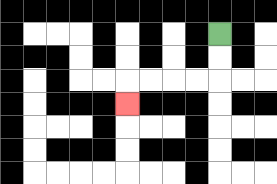{'start': '[9, 1]', 'end': '[5, 4]', 'path_directions': 'D,D,L,L,L,L,D', 'path_coordinates': '[[9, 1], [9, 2], [9, 3], [8, 3], [7, 3], [6, 3], [5, 3], [5, 4]]'}